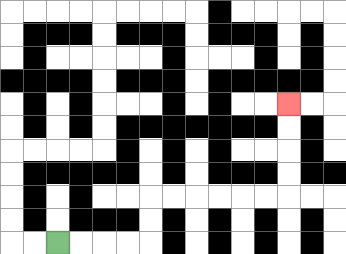{'start': '[2, 10]', 'end': '[12, 4]', 'path_directions': 'R,R,R,R,U,U,R,R,R,R,R,R,U,U,U,U', 'path_coordinates': '[[2, 10], [3, 10], [4, 10], [5, 10], [6, 10], [6, 9], [6, 8], [7, 8], [8, 8], [9, 8], [10, 8], [11, 8], [12, 8], [12, 7], [12, 6], [12, 5], [12, 4]]'}